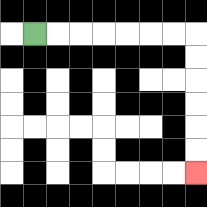{'start': '[1, 1]', 'end': '[8, 7]', 'path_directions': 'R,R,R,R,R,R,R,D,D,D,D,D,D', 'path_coordinates': '[[1, 1], [2, 1], [3, 1], [4, 1], [5, 1], [6, 1], [7, 1], [8, 1], [8, 2], [8, 3], [8, 4], [8, 5], [8, 6], [8, 7]]'}